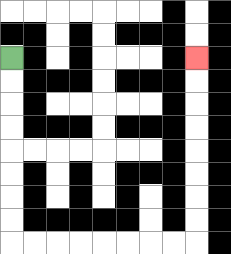{'start': '[0, 2]', 'end': '[8, 2]', 'path_directions': 'D,D,D,D,D,D,D,D,R,R,R,R,R,R,R,R,U,U,U,U,U,U,U,U', 'path_coordinates': '[[0, 2], [0, 3], [0, 4], [0, 5], [0, 6], [0, 7], [0, 8], [0, 9], [0, 10], [1, 10], [2, 10], [3, 10], [4, 10], [5, 10], [6, 10], [7, 10], [8, 10], [8, 9], [8, 8], [8, 7], [8, 6], [8, 5], [8, 4], [8, 3], [8, 2]]'}